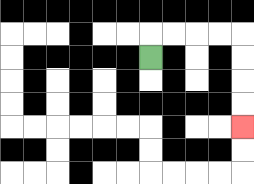{'start': '[6, 2]', 'end': '[10, 5]', 'path_directions': 'U,R,R,R,R,D,D,D,D', 'path_coordinates': '[[6, 2], [6, 1], [7, 1], [8, 1], [9, 1], [10, 1], [10, 2], [10, 3], [10, 4], [10, 5]]'}